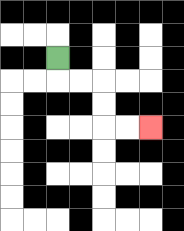{'start': '[2, 2]', 'end': '[6, 5]', 'path_directions': 'D,R,R,D,D,R,R', 'path_coordinates': '[[2, 2], [2, 3], [3, 3], [4, 3], [4, 4], [4, 5], [5, 5], [6, 5]]'}